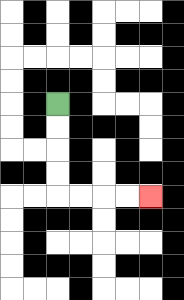{'start': '[2, 4]', 'end': '[6, 8]', 'path_directions': 'D,D,D,D,R,R,R,R', 'path_coordinates': '[[2, 4], [2, 5], [2, 6], [2, 7], [2, 8], [3, 8], [4, 8], [5, 8], [6, 8]]'}